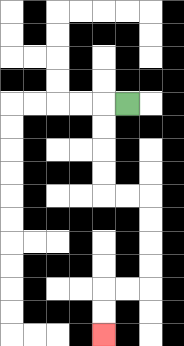{'start': '[5, 4]', 'end': '[4, 14]', 'path_directions': 'L,D,D,D,D,R,R,D,D,D,D,L,L,D,D', 'path_coordinates': '[[5, 4], [4, 4], [4, 5], [4, 6], [4, 7], [4, 8], [5, 8], [6, 8], [6, 9], [6, 10], [6, 11], [6, 12], [5, 12], [4, 12], [4, 13], [4, 14]]'}